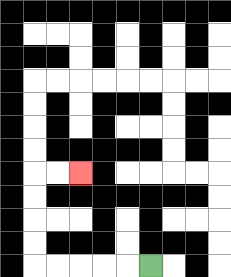{'start': '[6, 11]', 'end': '[3, 7]', 'path_directions': 'L,L,L,L,L,U,U,U,U,R,R', 'path_coordinates': '[[6, 11], [5, 11], [4, 11], [3, 11], [2, 11], [1, 11], [1, 10], [1, 9], [1, 8], [1, 7], [2, 7], [3, 7]]'}